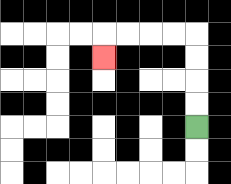{'start': '[8, 5]', 'end': '[4, 2]', 'path_directions': 'U,U,U,U,L,L,L,L,D', 'path_coordinates': '[[8, 5], [8, 4], [8, 3], [8, 2], [8, 1], [7, 1], [6, 1], [5, 1], [4, 1], [4, 2]]'}